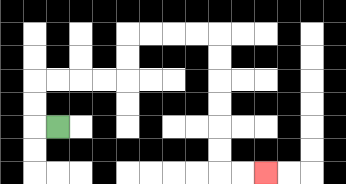{'start': '[2, 5]', 'end': '[11, 7]', 'path_directions': 'L,U,U,R,R,R,R,U,U,R,R,R,R,D,D,D,D,D,D,R,R', 'path_coordinates': '[[2, 5], [1, 5], [1, 4], [1, 3], [2, 3], [3, 3], [4, 3], [5, 3], [5, 2], [5, 1], [6, 1], [7, 1], [8, 1], [9, 1], [9, 2], [9, 3], [9, 4], [9, 5], [9, 6], [9, 7], [10, 7], [11, 7]]'}